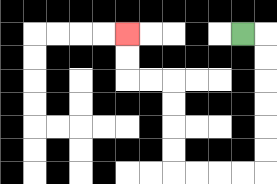{'start': '[10, 1]', 'end': '[5, 1]', 'path_directions': 'R,D,D,D,D,D,D,L,L,L,L,U,U,U,U,L,L,U,U', 'path_coordinates': '[[10, 1], [11, 1], [11, 2], [11, 3], [11, 4], [11, 5], [11, 6], [11, 7], [10, 7], [9, 7], [8, 7], [7, 7], [7, 6], [7, 5], [7, 4], [7, 3], [6, 3], [5, 3], [5, 2], [5, 1]]'}